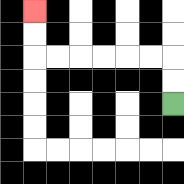{'start': '[7, 4]', 'end': '[1, 0]', 'path_directions': 'U,U,L,L,L,L,L,L,U,U', 'path_coordinates': '[[7, 4], [7, 3], [7, 2], [6, 2], [5, 2], [4, 2], [3, 2], [2, 2], [1, 2], [1, 1], [1, 0]]'}